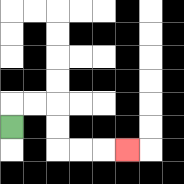{'start': '[0, 5]', 'end': '[5, 6]', 'path_directions': 'U,R,R,D,D,R,R,R', 'path_coordinates': '[[0, 5], [0, 4], [1, 4], [2, 4], [2, 5], [2, 6], [3, 6], [4, 6], [5, 6]]'}